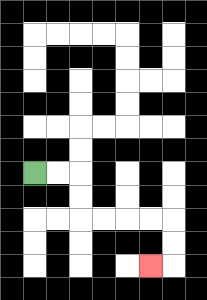{'start': '[1, 7]', 'end': '[6, 11]', 'path_directions': 'R,R,D,D,R,R,R,R,D,D,L', 'path_coordinates': '[[1, 7], [2, 7], [3, 7], [3, 8], [3, 9], [4, 9], [5, 9], [6, 9], [7, 9], [7, 10], [7, 11], [6, 11]]'}